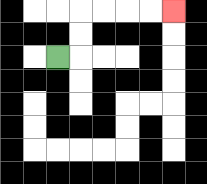{'start': '[2, 2]', 'end': '[7, 0]', 'path_directions': 'R,U,U,R,R,R,R', 'path_coordinates': '[[2, 2], [3, 2], [3, 1], [3, 0], [4, 0], [5, 0], [6, 0], [7, 0]]'}